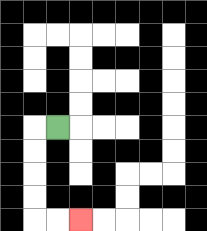{'start': '[2, 5]', 'end': '[3, 9]', 'path_directions': 'L,D,D,D,D,R,R', 'path_coordinates': '[[2, 5], [1, 5], [1, 6], [1, 7], [1, 8], [1, 9], [2, 9], [3, 9]]'}